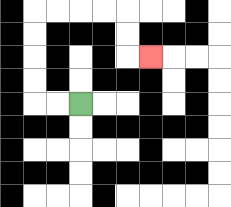{'start': '[3, 4]', 'end': '[6, 2]', 'path_directions': 'L,L,U,U,U,U,R,R,R,R,D,D,R', 'path_coordinates': '[[3, 4], [2, 4], [1, 4], [1, 3], [1, 2], [1, 1], [1, 0], [2, 0], [3, 0], [4, 0], [5, 0], [5, 1], [5, 2], [6, 2]]'}